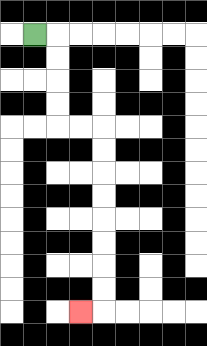{'start': '[1, 1]', 'end': '[3, 13]', 'path_directions': 'R,D,D,D,D,R,R,D,D,D,D,D,D,D,D,L', 'path_coordinates': '[[1, 1], [2, 1], [2, 2], [2, 3], [2, 4], [2, 5], [3, 5], [4, 5], [4, 6], [4, 7], [4, 8], [4, 9], [4, 10], [4, 11], [4, 12], [4, 13], [3, 13]]'}